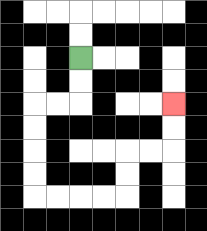{'start': '[3, 2]', 'end': '[7, 4]', 'path_directions': 'D,D,L,L,D,D,D,D,R,R,R,R,U,U,R,R,U,U', 'path_coordinates': '[[3, 2], [3, 3], [3, 4], [2, 4], [1, 4], [1, 5], [1, 6], [1, 7], [1, 8], [2, 8], [3, 8], [4, 8], [5, 8], [5, 7], [5, 6], [6, 6], [7, 6], [7, 5], [7, 4]]'}